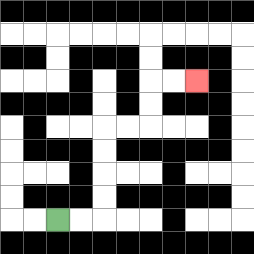{'start': '[2, 9]', 'end': '[8, 3]', 'path_directions': 'R,R,U,U,U,U,R,R,U,U,R,R', 'path_coordinates': '[[2, 9], [3, 9], [4, 9], [4, 8], [4, 7], [4, 6], [4, 5], [5, 5], [6, 5], [6, 4], [6, 3], [7, 3], [8, 3]]'}